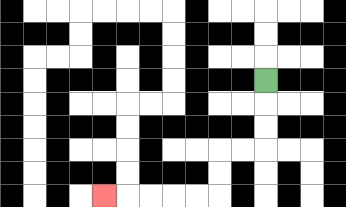{'start': '[11, 3]', 'end': '[4, 8]', 'path_directions': 'D,D,D,L,L,D,D,L,L,L,L,L', 'path_coordinates': '[[11, 3], [11, 4], [11, 5], [11, 6], [10, 6], [9, 6], [9, 7], [9, 8], [8, 8], [7, 8], [6, 8], [5, 8], [4, 8]]'}